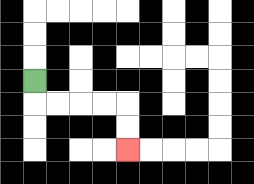{'start': '[1, 3]', 'end': '[5, 6]', 'path_directions': 'D,R,R,R,R,D,D', 'path_coordinates': '[[1, 3], [1, 4], [2, 4], [3, 4], [4, 4], [5, 4], [5, 5], [5, 6]]'}